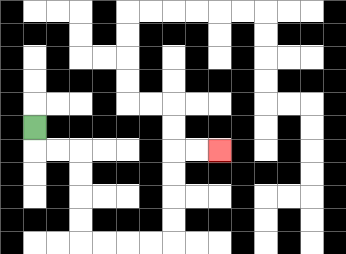{'start': '[1, 5]', 'end': '[9, 6]', 'path_directions': 'D,R,R,D,D,D,D,R,R,R,R,U,U,U,U,R,R', 'path_coordinates': '[[1, 5], [1, 6], [2, 6], [3, 6], [3, 7], [3, 8], [3, 9], [3, 10], [4, 10], [5, 10], [6, 10], [7, 10], [7, 9], [7, 8], [7, 7], [7, 6], [8, 6], [9, 6]]'}